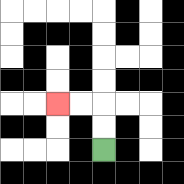{'start': '[4, 6]', 'end': '[2, 4]', 'path_directions': 'U,U,L,L', 'path_coordinates': '[[4, 6], [4, 5], [4, 4], [3, 4], [2, 4]]'}